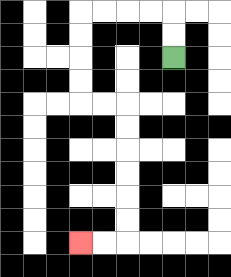{'start': '[7, 2]', 'end': '[3, 10]', 'path_directions': 'U,U,L,L,L,L,D,D,D,D,R,R,D,D,D,D,D,D,L,L', 'path_coordinates': '[[7, 2], [7, 1], [7, 0], [6, 0], [5, 0], [4, 0], [3, 0], [3, 1], [3, 2], [3, 3], [3, 4], [4, 4], [5, 4], [5, 5], [5, 6], [5, 7], [5, 8], [5, 9], [5, 10], [4, 10], [3, 10]]'}